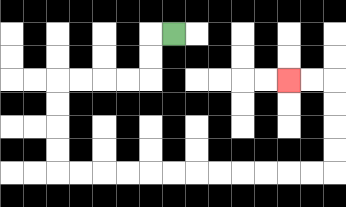{'start': '[7, 1]', 'end': '[12, 3]', 'path_directions': 'L,D,D,L,L,L,L,D,D,D,D,R,R,R,R,R,R,R,R,R,R,R,R,U,U,U,U,L,L', 'path_coordinates': '[[7, 1], [6, 1], [6, 2], [6, 3], [5, 3], [4, 3], [3, 3], [2, 3], [2, 4], [2, 5], [2, 6], [2, 7], [3, 7], [4, 7], [5, 7], [6, 7], [7, 7], [8, 7], [9, 7], [10, 7], [11, 7], [12, 7], [13, 7], [14, 7], [14, 6], [14, 5], [14, 4], [14, 3], [13, 3], [12, 3]]'}